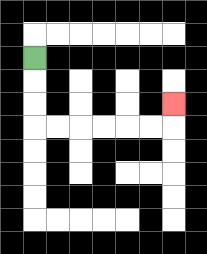{'start': '[1, 2]', 'end': '[7, 4]', 'path_directions': 'D,D,D,R,R,R,R,R,R,U', 'path_coordinates': '[[1, 2], [1, 3], [1, 4], [1, 5], [2, 5], [3, 5], [4, 5], [5, 5], [6, 5], [7, 5], [7, 4]]'}